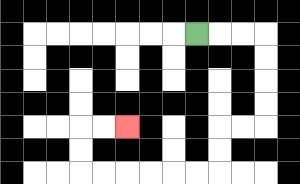{'start': '[8, 1]', 'end': '[5, 5]', 'path_directions': 'R,R,R,D,D,D,D,L,L,D,D,L,L,L,L,L,L,U,U,R,R', 'path_coordinates': '[[8, 1], [9, 1], [10, 1], [11, 1], [11, 2], [11, 3], [11, 4], [11, 5], [10, 5], [9, 5], [9, 6], [9, 7], [8, 7], [7, 7], [6, 7], [5, 7], [4, 7], [3, 7], [3, 6], [3, 5], [4, 5], [5, 5]]'}